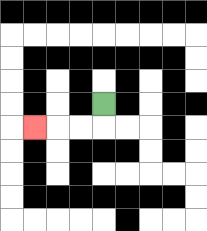{'start': '[4, 4]', 'end': '[1, 5]', 'path_directions': 'D,L,L,L', 'path_coordinates': '[[4, 4], [4, 5], [3, 5], [2, 5], [1, 5]]'}